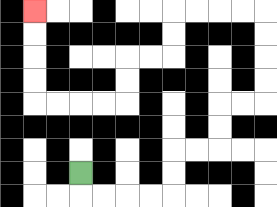{'start': '[3, 7]', 'end': '[1, 0]', 'path_directions': 'D,R,R,R,R,U,U,R,R,U,U,R,R,U,U,U,U,L,L,L,L,D,D,L,L,D,D,L,L,L,L,U,U,U,U', 'path_coordinates': '[[3, 7], [3, 8], [4, 8], [5, 8], [6, 8], [7, 8], [7, 7], [7, 6], [8, 6], [9, 6], [9, 5], [9, 4], [10, 4], [11, 4], [11, 3], [11, 2], [11, 1], [11, 0], [10, 0], [9, 0], [8, 0], [7, 0], [7, 1], [7, 2], [6, 2], [5, 2], [5, 3], [5, 4], [4, 4], [3, 4], [2, 4], [1, 4], [1, 3], [1, 2], [1, 1], [1, 0]]'}